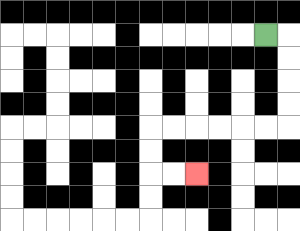{'start': '[11, 1]', 'end': '[8, 7]', 'path_directions': 'R,D,D,D,D,L,L,L,L,L,L,D,D,R,R', 'path_coordinates': '[[11, 1], [12, 1], [12, 2], [12, 3], [12, 4], [12, 5], [11, 5], [10, 5], [9, 5], [8, 5], [7, 5], [6, 5], [6, 6], [6, 7], [7, 7], [8, 7]]'}